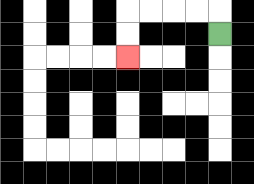{'start': '[9, 1]', 'end': '[5, 2]', 'path_directions': 'U,L,L,L,L,D,D', 'path_coordinates': '[[9, 1], [9, 0], [8, 0], [7, 0], [6, 0], [5, 0], [5, 1], [5, 2]]'}